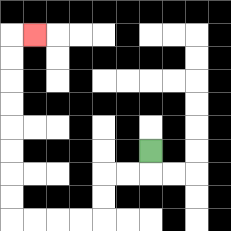{'start': '[6, 6]', 'end': '[1, 1]', 'path_directions': 'D,L,L,D,D,L,L,L,L,U,U,U,U,U,U,U,U,R', 'path_coordinates': '[[6, 6], [6, 7], [5, 7], [4, 7], [4, 8], [4, 9], [3, 9], [2, 9], [1, 9], [0, 9], [0, 8], [0, 7], [0, 6], [0, 5], [0, 4], [0, 3], [0, 2], [0, 1], [1, 1]]'}